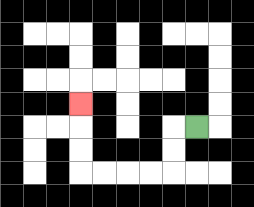{'start': '[8, 5]', 'end': '[3, 4]', 'path_directions': 'L,D,D,L,L,L,L,U,U,U', 'path_coordinates': '[[8, 5], [7, 5], [7, 6], [7, 7], [6, 7], [5, 7], [4, 7], [3, 7], [3, 6], [3, 5], [3, 4]]'}